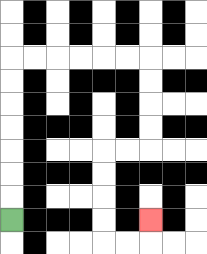{'start': '[0, 9]', 'end': '[6, 9]', 'path_directions': 'U,U,U,U,U,U,U,R,R,R,R,R,R,D,D,D,D,L,L,D,D,D,D,R,R,U', 'path_coordinates': '[[0, 9], [0, 8], [0, 7], [0, 6], [0, 5], [0, 4], [0, 3], [0, 2], [1, 2], [2, 2], [3, 2], [4, 2], [5, 2], [6, 2], [6, 3], [6, 4], [6, 5], [6, 6], [5, 6], [4, 6], [4, 7], [4, 8], [4, 9], [4, 10], [5, 10], [6, 10], [6, 9]]'}